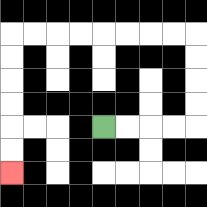{'start': '[4, 5]', 'end': '[0, 7]', 'path_directions': 'R,R,R,R,U,U,U,U,L,L,L,L,L,L,L,L,D,D,D,D,D,D', 'path_coordinates': '[[4, 5], [5, 5], [6, 5], [7, 5], [8, 5], [8, 4], [8, 3], [8, 2], [8, 1], [7, 1], [6, 1], [5, 1], [4, 1], [3, 1], [2, 1], [1, 1], [0, 1], [0, 2], [0, 3], [0, 4], [0, 5], [0, 6], [0, 7]]'}